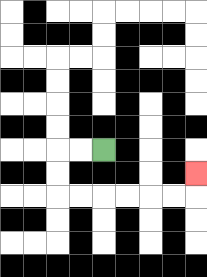{'start': '[4, 6]', 'end': '[8, 7]', 'path_directions': 'L,L,D,D,R,R,R,R,R,R,U', 'path_coordinates': '[[4, 6], [3, 6], [2, 6], [2, 7], [2, 8], [3, 8], [4, 8], [5, 8], [6, 8], [7, 8], [8, 8], [8, 7]]'}